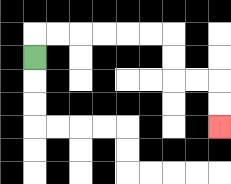{'start': '[1, 2]', 'end': '[9, 5]', 'path_directions': 'U,R,R,R,R,R,R,D,D,R,R,D,D', 'path_coordinates': '[[1, 2], [1, 1], [2, 1], [3, 1], [4, 1], [5, 1], [6, 1], [7, 1], [7, 2], [7, 3], [8, 3], [9, 3], [9, 4], [9, 5]]'}